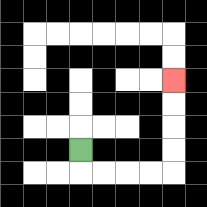{'start': '[3, 6]', 'end': '[7, 3]', 'path_directions': 'D,R,R,R,R,U,U,U,U', 'path_coordinates': '[[3, 6], [3, 7], [4, 7], [5, 7], [6, 7], [7, 7], [7, 6], [7, 5], [7, 4], [7, 3]]'}